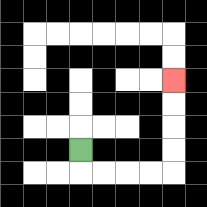{'start': '[3, 6]', 'end': '[7, 3]', 'path_directions': 'D,R,R,R,R,U,U,U,U', 'path_coordinates': '[[3, 6], [3, 7], [4, 7], [5, 7], [6, 7], [7, 7], [7, 6], [7, 5], [7, 4], [7, 3]]'}